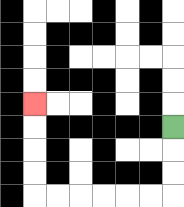{'start': '[7, 5]', 'end': '[1, 4]', 'path_directions': 'D,D,D,L,L,L,L,L,L,U,U,U,U', 'path_coordinates': '[[7, 5], [7, 6], [7, 7], [7, 8], [6, 8], [5, 8], [4, 8], [3, 8], [2, 8], [1, 8], [1, 7], [1, 6], [1, 5], [1, 4]]'}